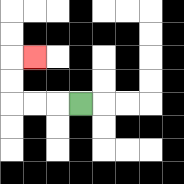{'start': '[3, 4]', 'end': '[1, 2]', 'path_directions': 'L,L,L,U,U,R', 'path_coordinates': '[[3, 4], [2, 4], [1, 4], [0, 4], [0, 3], [0, 2], [1, 2]]'}